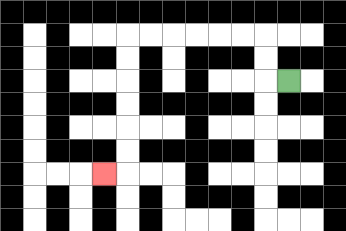{'start': '[12, 3]', 'end': '[4, 7]', 'path_directions': 'L,U,U,L,L,L,L,L,L,D,D,D,D,D,D,L', 'path_coordinates': '[[12, 3], [11, 3], [11, 2], [11, 1], [10, 1], [9, 1], [8, 1], [7, 1], [6, 1], [5, 1], [5, 2], [5, 3], [5, 4], [5, 5], [5, 6], [5, 7], [4, 7]]'}